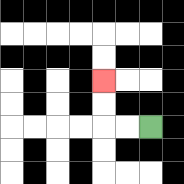{'start': '[6, 5]', 'end': '[4, 3]', 'path_directions': 'L,L,U,U', 'path_coordinates': '[[6, 5], [5, 5], [4, 5], [4, 4], [4, 3]]'}